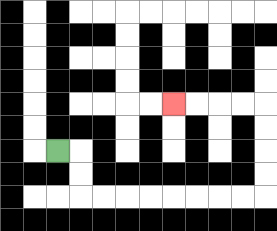{'start': '[2, 6]', 'end': '[7, 4]', 'path_directions': 'R,D,D,R,R,R,R,R,R,R,R,U,U,U,U,L,L,L,L', 'path_coordinates': '[[2, 6], [3, 6], [3, 7], [3, 8], [4, 8], [5, 8], [6, 8], [7, 8], [8, 8], [9, 8], [10, 8], [11, 8], [11, 7], [11, 6], [11, 5], [11, 4], [10, 4], [9, 4], [8, 4], [7, 4]]'}